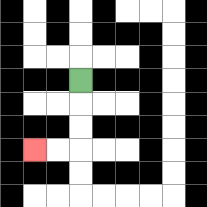{'start': '[3, 3]', 'end': '[1, 6]', 'path_directions': 'D,D,D,L,L', 'path_coordinates': '[[3, 3], [3, 4], [3, 5], [3, 6], [2, 6], [1, 6]]'}